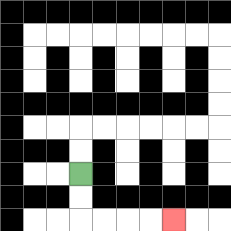{'start': '[3, 7]', 'end': '[7, 9]', 'path_directions': 'D,D,R,R,R,R', 'path_coordinates': '[[3, 7], [3, 8], [3, 9], [4, 9], [5, 9], [6, 9], [7, 9]]'}